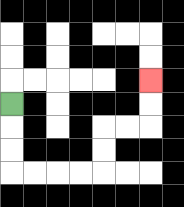{'start': '[0, 4]', 'end': '[6, 3]', 'path_directions': 'D,D,D,R,R,R,R,U,U,R,R,U,U', 'path_coordinates': '[[0, 4], [0, 5], [0, 6], [0, 7], [1, 7], [2, 7], [3, 7], [4, 7], [4, 6], [4, 5], [5, 5], [6, 5], [6, 4], [6, 3]]'}